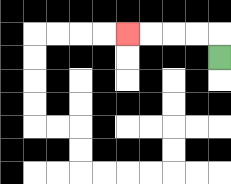{'start': '[9, 2]', 'end': '[5, 1]', 'path_directions': 'U,L,L,L,L', 'path_coordinates': '[[9, 2], [9, 1], [8, 1], [7, 1], [6, 1], [5, 1]]'}